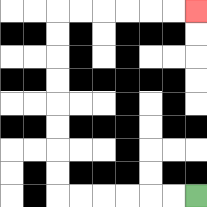{'start': '[8, 8]', 'end': '[8, 0]', 'path_directions': 'L,L,L,L,L,L,U,U,U,U,U,U,U,U,R,R,R,R,R,R', 'path_coordinates': '[[8, 8], [7, 8], [6, 8], [5, 8], [4, 8], [3, 8], [2, 8], [2, 7], [2, 6], [2, 5], [2, 4], [2, 3], [2, 2], [2, 1], [2, 0], [3, 0], [4, 0], [5, 0], [6, 0], [7, 0], [8, 0]]'}